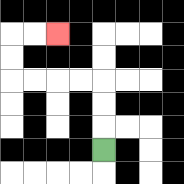{'start': '[4, 6]', 'end': '[2, 1]', 'path_directions': 'U,U,U,L,L,L,L,U,U,R,R', 'path_coordinates': '[[4, 6], [4, 5], [4, 4], [4, 3], [3, 3], [2, 3], [1, 3], [0, 3], [0, 2], [0, 1], [1, 1], [2, 1]]'}